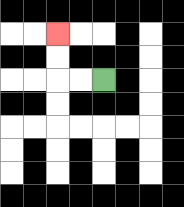{'start': '[4, 3]', 'end': '[2, 1]', 'path_directions': 'L,L,U,U', 'path_coordinates': '[[4, 3], [3, 3], [2, 3], [2, 2], [2, 1]]'}